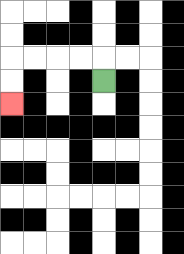{'start': '[4, 3]', 'end': '[0, 4]', 'path_directions': 'U,L,L,L,L,D,D', 'path_coordinates': '[[4, 3], [4, 2], [3, 2], [2, 2], [1, 2], [0, 2], [0, 3], [0, 4]]'}